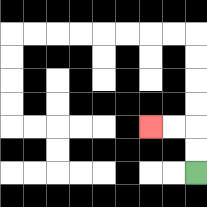{'start': '[8, 7]', 'end': '[6, 5]', 'path_directions': 'U,U,L,L', 'path_coordinates': '[[8, 7], [8, 6], [8, 5], [7, 5], [6, 5]]'}